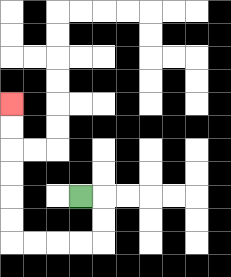{'start': '[3, 8]', 'end': '[0, 4]', 'path_directions': 'R,D,D,L,L,L,L,U,U,U,U,U,U', 'path_coordinates': '[[3, 8], [4, 8], [4, 9], [4, 10], [3, 10], [2, 10], [1, 10], [0, 10], [0, 9], [0, 8], [0, 7], [0, 6], [0, 5], [0, 4]]'}